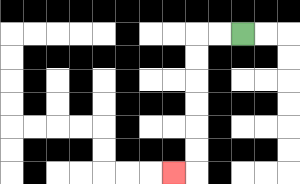{'start': '[10, 1]', 'end': '[7, 7]', 'path_directions': 'L,L,D,D,D,D,D,D,L', 'path_coordinates': '[[10, 1], [9, 1], [8, 1], [8, 2], [8, 3], [8, 4], [8, 5], [8, 6], [8, 7], [7, 7]]'}